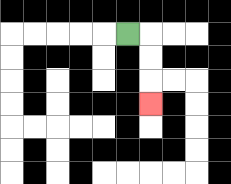{'start': '[5, 1]', 'end': '[6, 4]', 'path_directions': 'R,D,D,D', 'path_coordinates': '[[5, 1], [6, 1], [6, 2], [6, 3], [6, 4]]'}